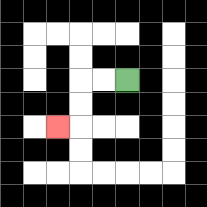{'start': '[5, 3]', 'end': '[2, 5]', 'path_directions': 'L,L,D,D,L', 'path_coordinates': '[[5, 3], [4, 3], [3, 3], [3, 4], [3, 5], [2, 5]]'}